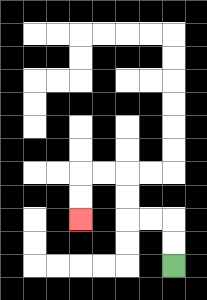{'start': '[7, 11]', 'end': '[3, 9]', 'path_directions': 'U,U,L,L,U,U,L,L,D,D', 'path_coordinates': '[[7, 11], [7, 10], [7, 9], [6, 9], [5, 9], [5, 8], [5, 7], [4, 7], [3, 7], [3, 8], [3, 9]]'}